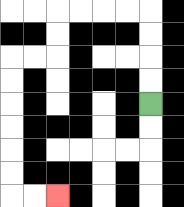{'start': '[6, 4]', 'end': '[2, 8]', 'path_directions': 'U,U,U,U,L,L,L,L,D,D,L,L,D,D,D,D,D,D,R,R', 'path_coordinates': '[[6, 4], [6, 3], [6, 2], [6, 1], [6, 0], [5, 0], [4, 0], [3, 0], [2, 0], [2, 1], [2, 2], [1, 2], [0, 2], [0, 3], [0, 4], [0, 5], [0, 6], [0, 7], [0, 8], [1, 8], [2, 8]]'}